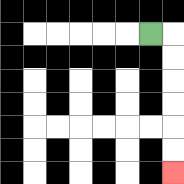{'start': '[6, 1]', 'end': '[7, 7]', 'path_directions': 'R,D,D,D,D,D,D', 'path_coordinates': '[[6, 1], [7, 1], [7, 2], [7, 3], [7, 4], [7, 5], [7, 6], [7, 7]]'}